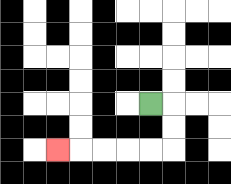{'start': '[6, 4]', 'end': '[2, 6]', 'path_directions': 'R,D,D,L,L,L,L,L', 'path_coordinates': '[[6, 4], [7, 4], [7, 5], [7, 6], [6, 6], [5, 6], [4, 6], [3, 6], [2, 6]]'}